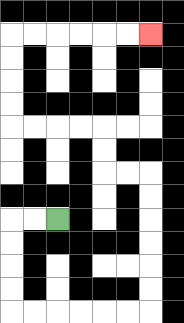{'start': '[2, 9]', 'end': '[6, 1]', 'path_directions': 'L,L,D,D,D,D,R,R,R,R,R,R,U,U,U,U,U,U,L,L,U,U,L,L,L,L,U,U,U,U,R,R,R,R,R,R', 'path_coordinates': '[[2, 9], [1, 9], [0, 9], [0, 10], [0, 11], [0, 12], [0, 13], [1, 13], [2, 13], [3, 13], [4, 13], [5, 13], [6, 13], [6, 12], [6, 11], [6, 10], [6, 9], [6, 8], [6, 7], [5, 7], [4, 7], [4, 6], [4, 5], [3, 5], [2, 5], [1, 5], [0, 5], [0, 4], [0, 3], [0, 2], [0, 1], [1, 1], [2, 1], [3, 1], [4, 1], [5, 1], [6, 1]]'}